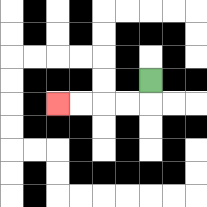{'start': '[6, 3]', 'end': '[2, 4]', 'path_directions': 'D,L,L,L,L', 'path_coordinates': '[[6, 3], [6, 4], [5, 4], [4, 4], [3, 4], [2, 4]]'}